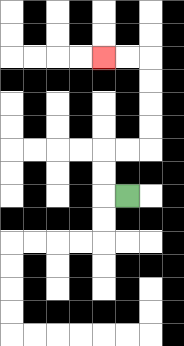{'start': '[5, 8]', 'end': '[4, 2]', 'path_directions': 'L,U,U,R,R,U,U,U,U,L,L', 'path_coordinates': '[[5, 8], [4, 8], [4, 7], [4, 6], [5, 6], [6, 6], [6, 5], [6, 4], [6, 3], [6, 2], [5, 2], [4, 2]]'}